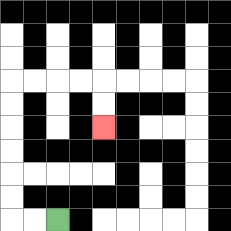{'start': '[2, 9]', 'end': '[4, 5]', 'path_directions': 'L,L,U,U,U,U,U,U,R,R,R,R,D,D', 'path_coordinates': '[[2, 9], [1, 9], [0, 9], [0, 8], [0, 7], [0, 6], [0, 5], [0, 4], [0, 3], [1, 3], [2, 3], [3, 3], [4, 3], [4, 4], [4, 5]]'}